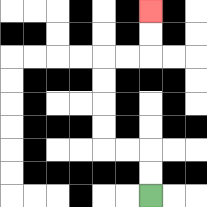{'start': '[6, 8]', 'end': '[6, 0]', 'path_directions': 'U,U,L,L,U,U,U,U,R,R,U,U', 'path_coordinates': '[[6, 8], [6, 7], [6, 6], [5, 6], [4, 6], [4, 5], [4, 4], [4, 3], [4, 2], [5, 2], [6, 2], [6, 1], [6, 0]]'}